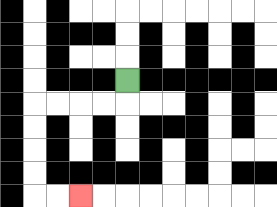{'start': '[5, 3]', 'end': '[3, 8]', 'path_directions': 'D,L,L,L,L,D,D,D,D,R,R', 'path_coordinates': '[[5, 3], [5, 4], [4, 4], [3, 4], [2, 4], [1, 4], [1, 5], [1, 6], [1, 7], [1, 8], [2, 8], [3, 8]]'}